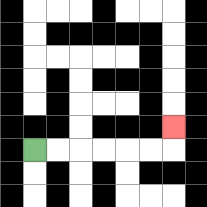{'start': '[1, 6]', 'end': '[7, 5]', 'path_directions': 'R,R,R,R,R,R,U', 'path_coordinates': '[[1, 6], [2, 6], [3, 6], [4, 6], [5, 6], [6, 6], [7, 6], [7, 5]]'}